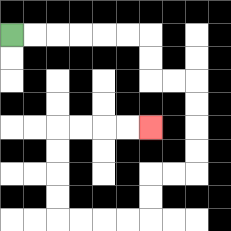{'start': '[0, 1]', 'end': '[6, 5]', 'path_directions': 'R,R,R,R,R,R,D,D,R,R,D,D,D,D,L,L,D,D,L,L,L,L,U,U,U,U,R,R,R,R', 'path_coordinates': '[[0, 1], [1, 1], [2, 1], [3, 1], [4, 1], [5, 1], [6, 1], [6, 2], [6, 3], [7, 3], [8, 3], [8, 4], [8, 5], [8, 6], [8, 7], [7, 7], [6, 7], [6, 8], [6, 9], [5, 9], [4, 9], [3, 9], [2, 9], [2, 8], [2, 7], [2, 6], [2, 5], [3, 5], [4, 5], [5, 5], [6, 5]]'}